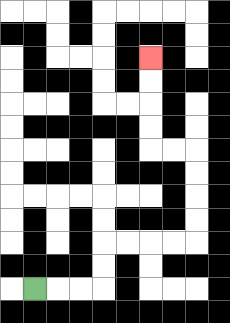{'start': '[1, 12]', 'end': '[6, 2]', 'path_directions': 'R,R,R,U,U,R,R,R,R,U,U,U,U,L,L,U,U,U,U', 'path_coordinates': '[[1, 12], [2, 12], [3, 12], [4, 12], [4, 11], [4, 10], [5, 10], [6, 10], [7, 10], [8, 10], [8, 9], [8, 8], [8, 7], [8, 6], [7, 6], [6, 6], [6, 5], [6, 4], [6, 3], [6, 2]]'}